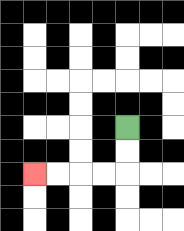{'start': '[5, 5]', 'end': '[1, 7]', 'path_directions': 'D,D,L,L,L,L', 'path_coordinates': '[[5, 5], [5, 6], [5, 7], [4, 7], [3, 7], [2, 7], [1, 7]]'}